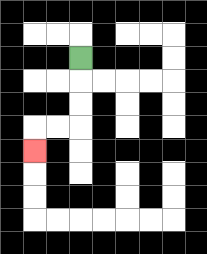{'start': '[3, 2]', 'end': '[1, 6]', 'path_directions': 'D,D,D,L,L,D', 'path_coordinates': '[[3, 2], [3, 3], [3, 4], [3, 5], [2, 5], [1, 5], [1, 6]]'}